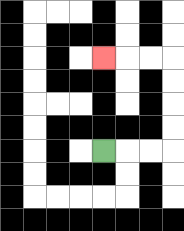{'start': '[4, 6]', 'end': '[4, 2]', 'path_directions': 'R,R,R,U,U,U,U,L,L,L', 'path_coordinates': '[[4, 6], [5, 6], [6, 6], [7, 6], [7, 5], [7, 4], [7, 3], [7, 2], [6, 2], [5, 2], [4, 2]]'}